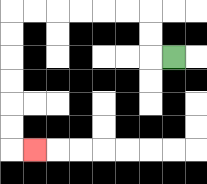{'start': '[7, 2]', 'end': '[1, 6]', 'path_directions': 'L,U,U,L,L,L,L,L,L,D,D,D,D,D,D,R', 'path_coordinates': '[[7, 2], [6, 2], [6, 1], [6, 0], [5, 0], [4, 0], [3, 0], [2, 0], [1, 0], [0, 0], [0, 1], [0, 2], [0, 3], [0, 4], [0, 5], [0, 6], [1, 6]]'}